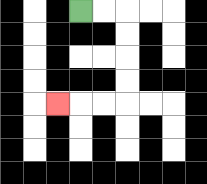{'start': '[3, 0]', 'end': '[2, 4]', 'path_directions': 'R,R,D,D,D,D,L,L,L', 'path_coordinates': '[[3, 0], [4, 0], [5, 0], [5, 1], [5, 2], [5, 3], [5, 4], [4, 4], [3, 4], [2, 4]]'}